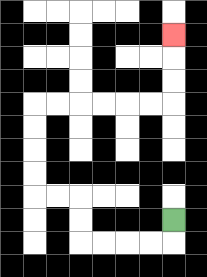{'start': '[7, 9]', 'end': '[7, 1]', 'path_directions': 'D,L,L,L,L,U,U,L,L,U,U,U,U,R,R,R,R,R,R,U,U,U', 'path_coordinates': '[[7, 9], [7, 10], [6, 10], [5, 10], [4, 10], [3, 10], [3, 9], [3, 8], [2, 8], [1, 8], [1, 7], [1, 6], [1, 5], [1, 4], [2, 4], [3, 4], [4, 4], [5, 4], [6, 4], [7, 4], [7, 3], [7, 2], [7, 1]]'}